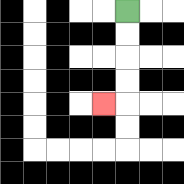{'start': '[5, 0]', 'end': '[4, 4]', 'path_directions': 'D,D,D,D,L', 'path_coordinates': '[[5, 0], [5, 1], [5, 2], [5, 3], [5, 4], [4, 4]]'}